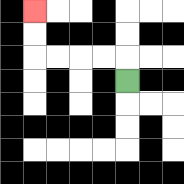{'start': '[5, 3]', 'end': '[1, 0]', 'path_directions': 'U,L,L,L,L,U,U', 'path_coordinates': '[[5, 3], [5, 2], [4, 2], [3, 2], [2, 2], [1, 2], [1, 1], [1, 0]]'}